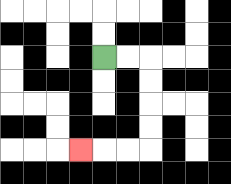{'start': '[4, 2]', 'end': '[3, 6]', 'path_directions': 'R,R,D,D,D,D,L,L,L', 'path_coordinates': '[[4, 2], [5, 2], [6, 2], [6, 3], [6, 4], [6, 5], [6, 6], [5, 6], [4, 6], [3, 6]]'}